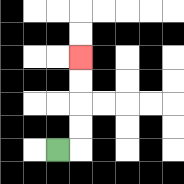{'start': '[2, 6]', 'end': '[3, 2]', 'path_directions': 'R,U,U,U,U', 'path_coordinates': '[[2, 6], [3, 6], [3, 5], [3, 4], [3, 3], [3, 2]]'}